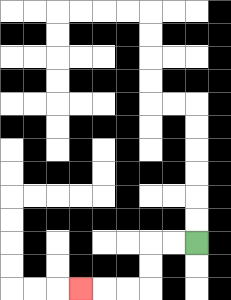{'start': '[8, 10]', 'end': '[3, 12]', 'path_directions': 'L,L,D,D,L,L,L', 'path_coordinates': '[[8, 10], [7, 10], [6, 10], [6, 11], [6, 12], [5, 12], [4, 12], [3, 12]]'}